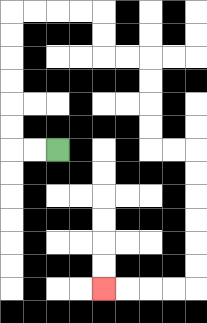{'start': '[2, 6]', 'end': '[4, 12]', 'path_directions': 'L,L,U,U,U,U,U,U,R,R,R,R,D,D,R,R,D,D,D,D,R,R,D,D,D,D,D,D,L,L,L,L', 'path_coordinates': '[[2, 6], [1, 6], [0, 6], [0, 5], [0, 4], [0, 3], [0, 2], [0, 1], [0, 0], [1, 0], [2, 0], [3, 0], [4, 0], [4, 1], [4, 2], [5, 2], [6, 2], [6, 3], [6, 4], [6, 5], [6, 6], [7, 6], [8, 6], [8, 7], [8, 8], [8, 9], [8, 10], [8, 11], [8, 12], [7, 12], [6, 12], [5, 12], [4, 12]]'}